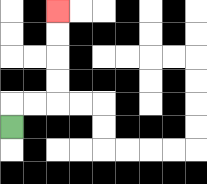{'start': '[0, 5]', 'end': '[2, 0]', 'path_directions': 'U,R,R,U,U,U,U', 'path_coordinates': '[[0, 5], [0, 4], [1, 4], [2, 4], [2, 3], [2, 2], [2, 1], [2, 0]]'}